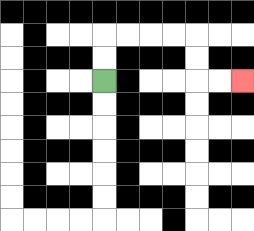{'start': '[4, 3]', 'end': '[10, 3]', 'path_directions': 'U,U,R,R,R,R,D,D,R,R', 'path_coordinates': '[[4, 3], [4, 2], [4, 1], [5, 1], [6, 1], [7, 1], [8, 1], [8, 2], [8, 3], [9, 3], [10, 3]]'}